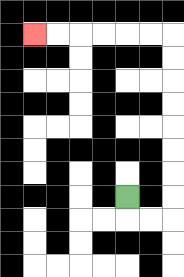{'start': '[5, 8]', 'end': '[1, 1]', 'path_directions': 'D,R,R,U,U,U,U,U,U,U,U,L,L,L,L,L,L', 'path_coordinates': '[[5, 8], [5, 9], [6, 9], [7, 9], [7, 8], [7, 7], [7, 6], [7, 5], [7, 4], [7, 3], [7, 2], [7, 1], [6, 1], [5, 1], [4, 1], [3, 1], [2, 1], [1, 1]]'}